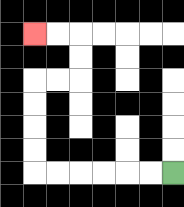{'start': '[7, 7]', 'end': '[1, 1]', 'path_directions': 'L,L,L,L,L,L,U,U,U,U,R,R,U,U,L,L', 'path_coordinates': '[[7, 7], [6, 7], [5, 7], [4, 7], [3, 7], [2, 7], [1, 7], [1, 6], [1, 5], [1, 4], [1, 3], [2, 3], [3, 3], [3, 2], [3, 1], [2, 1], [1, 1]]'}